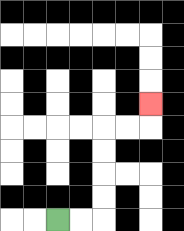{'start': '[2, 9]', 'end': '[6, 4]', 'path_directions': 'R,R,U,U,U,U,R,R,U', 'path_coordinates': '[[2, 9], [3, 9], [4, 9], [4, 8], [4, 7], [4, 6], [4, 5], [5, 5], [6, 5], [6, 4]]'}